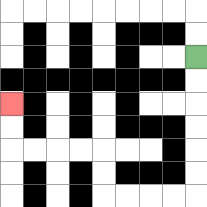{'start': '[8, 2]', 'end': '[0, 4]', 'path_directions': 'D,D,D,D,D,D,L,L,L,L,U,U,L,L,L,L,U,U', 'path_coordinates': '[[8, 2], [8, 3], [8, 4], [8, 5], [8, 6], [8, 7], [8, 8], [7, 8], [6, 8], [5, 8], [4, 8], [4, 7], [4, 6], [3, 6], [2, 6], [1, 6], [0, 6], [0, 5], [0, 4]]'}